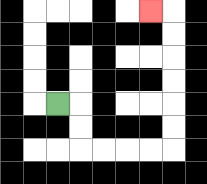{'start': '[2, 4]', 'end': '[6, 0]', 'path_directions': 'R,D,D,R,R,R,R,U,U,U,U,U,U,L', 'path_coordinates': '[[2, 4], [3, 4], [3, 5], [3, 6], [4, 6], [5, 6], [6, 6], [7, 6], [7, 5], [7, 4], [7, 3], [7, 2], [7, 1], [7, 0], [6, 0]]'}